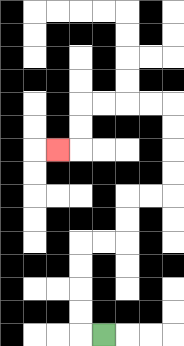{'start': '[4, 14]', 'end': '[2, 6]', 'path_directions': 'L,U,U,U,U,R,R,U,U,R,R,U,U,U,U,L,L,L,L,D,D,L', 'path_coordinates': '[[4, 14], [3, 14], [3, 13], [3, 12], [3, 11], [3, 10], [4, 10], [5, 10], [5, 9], [5, 8], [6, 8], [7, 8], [7, 7], [7, 6], [7, 5], [7, 4], [6, 4], [5, 4], [4, 4], [3, 4], [3, 5], [3, 6], [2, 6]]'}